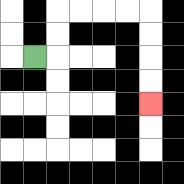{'start': '[1, 2]', 'end': '[6, 4]', 'path_directions': 'R,U,U,R,R,R,R,D,D,D,D', 'path_coordinates': '[[1, 2], [2, 2], [2, 1], [2, 0], [3, 0], [4, 0], [5, 0], [6, 0], [6, 1], [6, 2], [6, 3], [6, 4]]'}